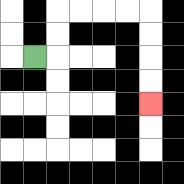{'start': '[1, 2]', 'end': '[6, 4]', 'path_directions': 'R,U,U,R,R,R,R,D,D,D,D', 'path_coordinates': '[[1, 2], [2, 2], [2, 1], [2, 0], [3, 0], [4, 0], [5, 0], [6, 0], [6, 1], [6, 2], [6, 3], [6, 4]]'}